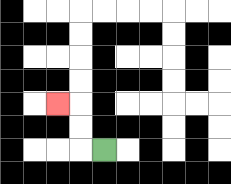{'start': '[4, 6]', 'end': '[2, 4]', 'path_directions': 'L,U,U,L', 'path_coordinates': '[[4, 6], [3, 6], [3, 5], [3, 4], [2, 4]]'}